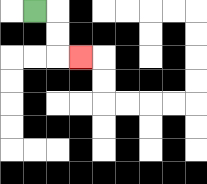{'start': '[1, 0]', 'end': '[3, 2]', 'path_directions': 'R,D,D,R', 'path_coordinates': '[[1, 0], [2, 0], [2, 1], [2, 2], [3, 2]]'}